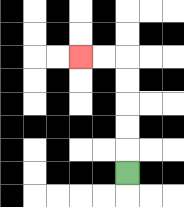{'start': '[5, 7]', 'end': '[3, 2]', 'path_directions': 'U,U,U,U,U,L,L', 'path_coordinates': '[[5, 7], [5, 6], [5, 5], [5, 4], [5, 3], [5, 2], [4, 2], [3, 2]]'}